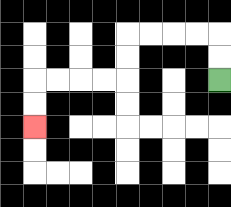{'start': '[9, 3]', 'end': '[1, 5]', 'path_directions': 'U,U,L,L,L,L,D,D,L,L,L,L,D,D', 'path_coordinates': '[[9, 3], [9, 2], [9, 1], [8, 1], [7, 1], [6, 1], [5, 1], [5, 2], [5, 3], [4, 3], [3, 3], [2, 3], [1, 3], [1, 4], [1, 5]]'}